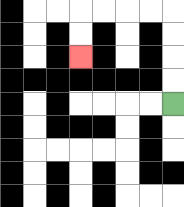{'start': '[7, 4]', 'end': '[3, 2]', 'path_directions': 'U,U,U,U,L,L,L,L,D,D', 'path_coordinates': '[[7, 4], [7, 3], [7, 2], [7, 1], [7, 0], [6, 0], [5, 0], [4, 0], [3, 0], [3, 1], [3, 2]]'}